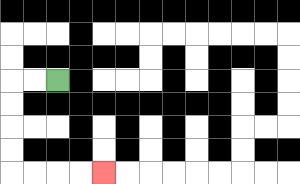{'start': '[2, 3]', 'end': '[4, 7]', 'path_directions': 'L,L,D,D,D,D,R,R,R,R', 'path_coordinates': '[[2, 3], [1, 3], [0, 3], [0, 4], [0, 5], [0, 6], [0, 7], [1, 7], [2, 7], [3, 7], [4, 7]]'}